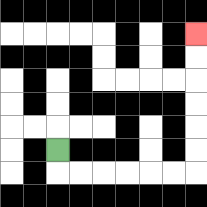{'start': '[2, 6]', 'end': '[8, 1]', 'path_directions': 'D,R,R,R,R,R,R,U,U,U,U,U,U', 'path_coordinates': '[[2, 6], [2, 7], [3, 7], [4, 7], [5, 7], [6, 7], [7, 7], [8, 7], [8, 6], [8, 5], [8, 4], [8, 3], [8, 2], [8, 1]]'}